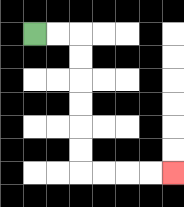{'start': '[1, 1]', 'end': '[7, 7]', 'path_directions': 'R,R,D,D,D,D,D,D,R,R,R,R', 'path_coordinates': '[[1, 1], [2, 1], [3, 1], [3, 2], [3, 3], [3, 4], [3, 5], [3, 6], [3, 7], [4, 7], [5, 7], [6, 7], [7, 7]]'}